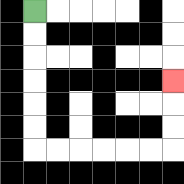{'start': '[1, 0]', 'end': '[7, 3]', 'path_directions': 'D,D,D,D,D,D,R,R,R,R,R,R,U,U,U', 'path_coordinates': '[[1, 0], [1, 1], [1, 2], [1, 3], [1, 4], [1, 5], [1, 6], [2, 6], [3, 6], [4, 6], [5, 6], [6, 6], [7, 6], [7, 5], [7, 4], [7, 3]]'}